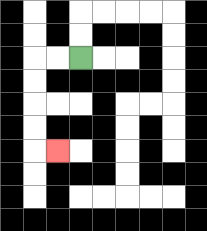{'start': '[3, 2]', 'end': '[2, 6]', 'path_directions': 'L,L,D,D,D,D,R', 'path_coordinates': '[[3, 2], [2, 2], [1, 2], [1, 3], [1, 4], [1, 5], [1, 6], [2, 6]]'}